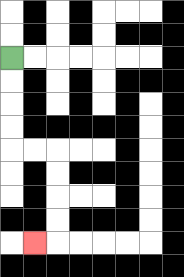{'start': '[0, 2]', 'end': '[1, 10]', 'path_directions': 'D,D,D,D,R,R,D,D,D,D,L', 'path_coordinates': '[[0, 2], [0, 3], [0, 4], [0, 5], [0, 6], [1, 6], [2, 6], [2, 7], [2, 8], [2, 9], [2, 10], [1, 10]]'}